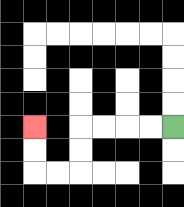{'start': '[7, 5]', 'end': '[1, 5]', 'path_directions': 'L,L,L,L,D,D,L,L,U,U', 'path_coordinates': '[[7, 5], [6, 5], [5, 5], [4, 5], [3, 5], [3, 6], [3, 7], [2, 7], [1, 7], [1, 6], [1, 5]]'}